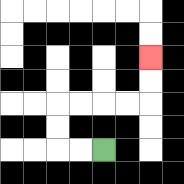{'start': '[4, 6]', 'end': '[6, 2]', 'path_directions': 'L,L,U,U,R,R,R,R,U,U', 'path_coordinates': '[[4, 6], [3, 6], [2, 6], [2, 5], [2, 4], [3, 4], [4, 4], [5, 4], [6, 4], [6, 3], [6, 2]]'}